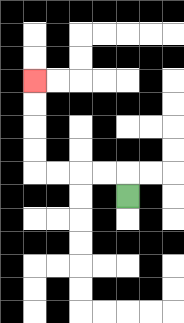{'start': '[5, 8]', 'end': '[1, 3]', 'path_directions': 'U,L,L,L,L,U,U,U,U', 'path_coordinates': '[[5, 8], [5, 7], [4, 7], [3, 7], [2, 7], [1, 7], [1, 6], [1, 5], [1, 4], [1, 3]]'}